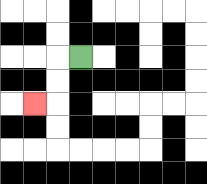{'start': '[3, 2]', 'end': '[1, 4]', 'path_directions': 'L,D,D,L', 'path_coordinates': '[[3, 2], [2, 2], [2, 3], [2, 4], [1, 4]]'}